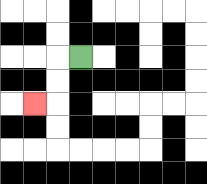{'start': '[3, 2]', 'end': '[1, 4]', 'path_directions': 'L,D,D,L', 'path_coordinates': '[[3, 2], [2, 2], [2, 3], [2, 4], [1, 4]]'}